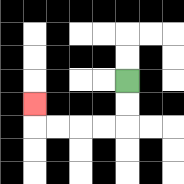{'start': '[5, 3]', 'end': '[1, 4]', 'path_directions': 'D,D,L,L,L,L,U', 'path_coordinates': '[[5, 3], [5, 4], [5, 5], [4, 5], [3, 5], [2, 5], [1, 5], [1, 4]]'}